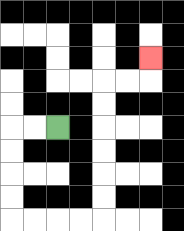{'start': '[2, 5]', 'end': '[6, 2]', 'path_directions': 'L,L,D,D,D,D,R,R,R,R,U,U,U,U,U,U,R,R,U', 'path_coordinates': '[[2, 5], [1, 5], [0, 5], [0, 6], [0, 7], [0, 8], [0, 9], [1, 9], [2, 9], [3, 9], [4, 9], [4, 8], [4, 7], [4, 6], [4, 5], [4, 4], [4, 3], [5, 3], [6, 3], [6, 2]]'}